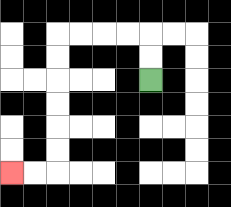{'start': '[6, 3]', 'end': '[0, 7]', 'path_directions': 'U,U,L,L,L,L,D,D,D,D,D,D,L,L', 'path_coordinates': '[[6, 3], [6, 2], [6, 1], [5, 1], [4, 1], [3, 1], [2, 1], [2, 2], [2, 3], [2, 4], [2, 5], [2, 6], [2, 7], [1, 7], [0, 7]]'}